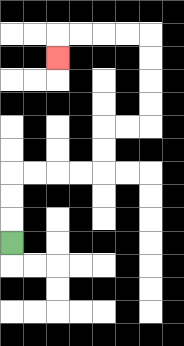{'start': '[0, 10]', 'end': '[2, 2]', 'path_directions': 'U,U,U,R,R,R,R,U,U,R,R,U,U,U,U,L,L,L,L,D', 'path_coordinates': '[[0, 10], [0, 9], [0, 8], [0, 7], [1, 7], [2, 7], [3, 7], [4, 7], [4, 6], [4, 5], [5, 5], [6, 5], [6, 4], [6, 3], [6, 2], [6, 1], [5, 1], [4, 1], [3, 1], [2, 1], [2, 2]]'}